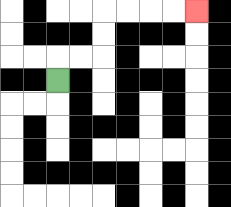{'start': '[2, 3]', 'end': '[8, 0]', 'path_directions': 'U,R,R,U,U,R,R,R,R', 'path_coordinates': '[[2, 3], [2, 2], [3, 2], [4, 2], [4, 1], [4, 0], [5, 0], [6, 0], [7, 0], [8, 0]]'}